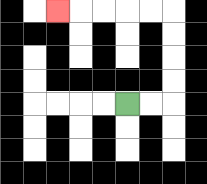{'start': '[5, 4]', 'end': '[2, 0]', 'path_directions': 'R,R,U,U,U,U,L,L,L,L,L', 'path_coordinates': '[[5, 4], [6, 4], [7, 4], [7, 3], [7, 2], [7, 1], [7, 0], [6, 0], [5, 0], [4, 0], [3, 0], [2, 0]]'}